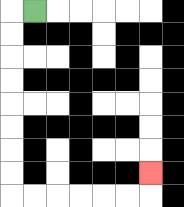{'start': '[1, 0]', 'end': '[6, 7]', 'path_directions': 'L,D,D,D,D,D,D,D,D,R,R,R,R,R,R,U', 'path_coordinates': '[[1, 0], [0, 0], [0, 1], [0, 2], [0, 3], [0, 4], [0, 5], [0, 6], [0, 7], [0, 8], [1, 8], [2, 8], [3, 8], [4, 8], [5, 8], [6, 8], [6, 7]]'}